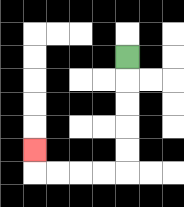{'start': '[5, 2]', 'end': '[1, 6]', 'path_directions': 'D,D,D,D,D,L,L,L,L,U', 'path_coordinates': '[[5, 2], [5, 3], [5, 4], [5, 5], [5, 6], [5, 7], [4, 7], [3, 7], [2, 7], [1, 7], [1, 6]]'}